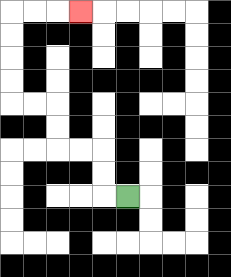{'start': '[5, 8]', 'end': '[3, 0]', 'path_directions': 'L,U,U,L,L,U,U,L,L,U,U,U,U,R,R,R', 'path_coordinates': '[[5, 8], [4, 8], [4, 7], [4, 6], [3, 6], [2, 6], [2, 5], [2, 4], [1, 4], [0, 4], [0, 3], [0, 2], [0, 1], [0, 0], [1, 0], [2, 0], [3, 0]]'}